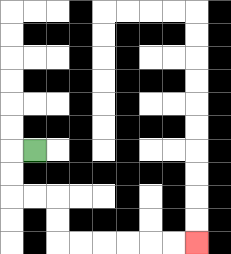{'start': '[1, 6]', 'end': '[8, 10]', 'path_directions': 'L,D,D,R,R,D,D,R,R,R,R,R,R', 'path_coordinates': '[[1, 6], [0, 6], [0, 7], [0, 8], [1, 8], [2, 8], [2, 9], [2, 10], [3, 10], [4, 10], [5, 10], [6, 10], [7, 10], [8, 10]]'}